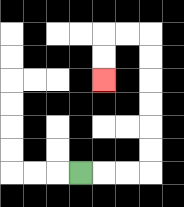{'start': '[3, 7]', 'end': '[4, 3]', 'path_directions': 'R,R,R,U,U,U,U,U,U,L,L,D,D', 'path_coordinates': '[[3, 7], [4, 7], [5, 7], [6, 7], [6, 6], [6, 5], [6, 4], [6, 3], [6, 2], [6, 1], [5, 1], [4, 1], [4, 2], [4, 3]]'}